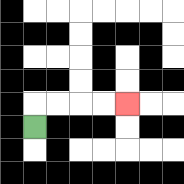{'start': '[1, 5]', 'end': '[5, 4]', 'path_directions': 'U,R,R,R,R', 'path_coordinates': '[[1, 5], [1, 4], [2, 4], [3, 4], [4, 4], [5, 4]]'}